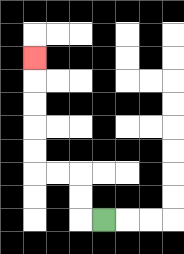{'start': '[4, 9]', 'end': '[1, 2]', 'path_directions': 'L,U,U,L,L,U,U,U,U,U', 'path_coordinates': '[[4, 9], [3, 9], [3, 8], [3, 7], [2, 7], [1, 7], [1, 6], [1, 5], [1, 4], [1, 3], [1, 2]]'}